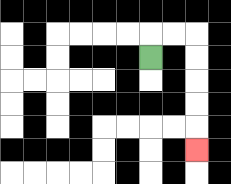{'start': '[6, 2]', 'end': '[8, 6]', 'path_directions': 'U,R,R,D,D,D,D,D', 'path_coordinates': '[[6, 2], [6, 1], [7, 1], [8, 1], [8, 2], [8, 3], [8, 4], [8, 5], [8, 6]]'}